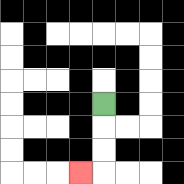{'start': '[4, 4]', 'end': '[3, 7]', 'path_directions': 'D,D,D,L', 'path_coordinates': '[[4, 4], [4, 5], [4, 6], [4, 7], [3, 7]]'}